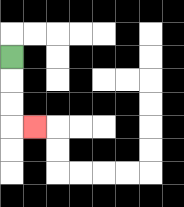{'start': '[0, 2]', 'end': '[1, 5]', 'path_directions': 'D,D,D,R', 'path_coordinates': '[[0, 2], [0, 3], [0, 4], [0, 5], [1, 5]]'}